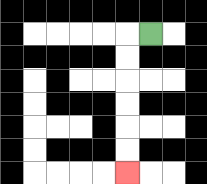{'start': '[6, 1]', 'end': '[5, 7]', 'path_directions': 'L,D,D,D,D,D,D', 'path_coordinates': '[[6, 1], [5, 1], [5, 2], [5, 3], [5, 4], [5, 5], [5, 6], [5, 7]]'}